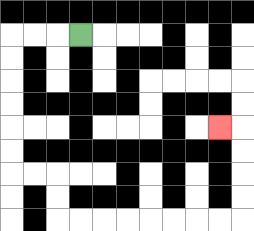{'start': '[3, 1]', 'end': '[9, 5]', 'path_directions': 'L,L,L,D,D,D,D,D,D,R,R,D,D,R,R,R,R,R,R,R,R,U,U,U,U,L', 'path_coordinates': '[[3, 1], [2, 1], [1, 1], [0, 1], [0, 2], [0, 3], [0, 4], [0, 5], [0, 6], [0, 7], [1, 7], [2, 7], [2, 8], [2, 9], [3, 9], [4, 9], [5, 9], [6, 9], [7, 9], [8, 9], [9, 9], [10, 9], [10, 8], [10, 7], [10, 6], [10, 5], [9, 5]]'}